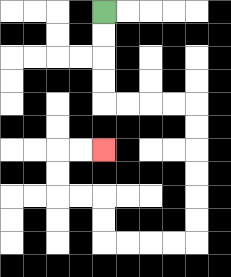{'start': '[4, 0]', 'end': '[4, 6]', 'path_directions': 'D,D,D,D,R,R,R,R,D,D,D,D,D,D,L,L,L,L,U,U,L,L,U,U,R,R', 'path_coordinates': '[[4, 0], [4, 1], [4, 2], [4, 3], [4, 4], [5, 4], [6, 4], [7, 4], [8, 4], [8, 5], [8, 6], [8, 7], [8, 8], [8, 9], [8, 10], [7, 10], [6, 10], [5, 10], [4, 10], [4, 9], [4, 8], [3, 8], [2, 8], [2, 7], [2, 6], [3, 6], [4, 6]]'}